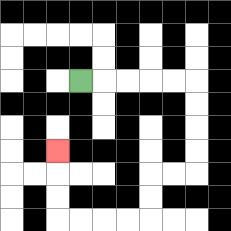{'start': '[3, 3]', 'end': '[2, 6]', 'path_directions': 'R,R,R,R,R,D,D,D,D,L,L,D,D,L,L,L,L,U,U,U', 'path_coordinates': '[[3, 3], [4, 3], [5, 3], [6, 3], [7, 3], [8, 3], [8, 4], [8, 5], [8, 6], [8, 7], [7, 7], [6, 7], [6, 8], [6, 9], [5, 9], [4, 9], [3, 9], [2, 9], [2, 8], [2, 7], [2, 6]]'}